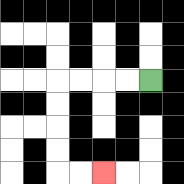{'start': '[6, 3]', 'end': '[4, 7]', 'path_directions': 'L,L,L,L,D,D,D,D,R,R', 'path_coordinates': '[[6, 3], [5, 3], [4, 3], [3, 3], [2, 3], [2, 4], [2, 5], [2, 6], [2, 7], [3, 7], [4, 7]]'}